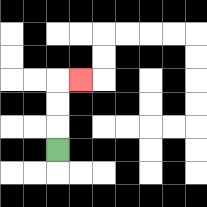{'start': '[2, 6]', 'end': '[3, 3]', 'path_directions': 'U,U,U,R', 'path_coordinates': '[[2, 6], [2, 5], [2, 4], [2, 3], [3, 3]]'}